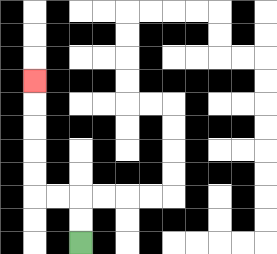{'start': '[3, 10]', 'end': '[1, 3]', 'path_directions': 'U,U,L,L,U,U,U,U,U', 'path_coordinates': '[[3, 10], [3, 9], [3, 8], [2, 8], [1, 8], [1, 7], [1, 6], [1, 5], [1, 4], [1, 3]]'}